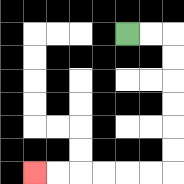{'start': '[5, 1]', 'end': '[1, 7]', 'path_directions': 'R,R,D,D,D,D,D,D,L,L,L,L,L,L', 'path_coordinates': '[[5, 1], [6, 1], [7, 1], [7, 2], [7, 3], [7, 4], [7, 5], [7, 6], [7, 7], [6, 7], [5, 7], [4, 7], [3, 7], [2, 7], [1, 7]]'}